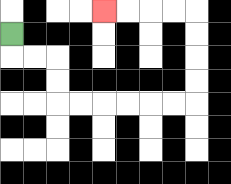{'start': '[0, 1]', 'end': '[4, 0]', 'path_directions': 'D,R,R,D,D,R,R,R,R,R,R,U,U,U,U,L,L,L,L', 'path_coordinates': '[[0, 1], [0, 2], [1, 2], [2, 2], [2, 3], [2, 4], [3, 4], [4, 4], [5, 4], [6, 4], [7, 4], [8, 4], [8, 3], [8, 2], [8, 1], [8, 0], [7, 0], [6, 0], [5, 0], [4, 0]]'}